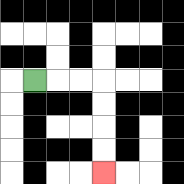{'start': '[1, 3]', 'end': '[4, 7]', 'path_directions': 'R,R,R,D,D,D,D', 'path_coordinates': '[[1, 3], [2, 3], [3, 3], [4, 3], [4, 4], [4, 5], [4, 6], [4, 7]]'}